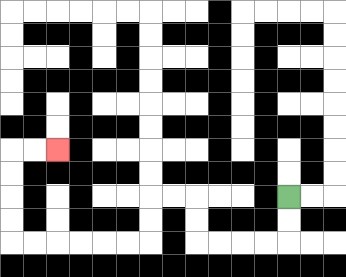{'start': '[12, 8]', 'end': '[2, 6]', 'path_directions': 'D,D,L,L,L,L,U,U,L,L,D,D,L,L,L,L,L,L,U,U,U,U,R,R', 'path_coordinates': '[[12, 8], [12, 9], [12, 10], [11, 10], [10, 10], [9, 10], [8, 10], [8, 9], [8, 8], [7, 8], [6, 8], [6, 9], [6, 10], [5, 10], [4, 10], [3, 10], [2, 10], [1, 10], [0, 10], [0, 9], [0, 8], [0, 7], [0, 6], [1, 6], [2, 6]]'}